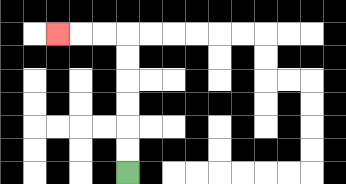{'start': '[5, 7]', 'end': '[2, 1]', 'path_directions': 'U,U,U,U,U,U,L,L,L', 'path_coordinates': '[[5, 7], [5, 6], [5, 5], [5, 4], [5, 3], [5, 2], [5, 1], [4, 1], [3, 1], [2, 1]]'}